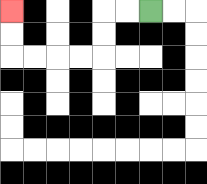{'start': '[6, 0]', 'end': '[0, 0]', 'path_directions': 'L,L,D,D,L,L,L,L,U,U', 'path_coordinates': '[[6, 0], [5, 0], [4, 0], [4, 1], [4, 2], [3, 2], [2, 2], [1, 2], [0, 2], [0, 1], [0, 0]]'}